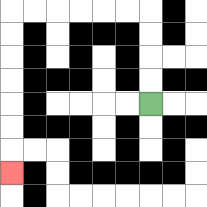{'start': '[6, 4]', 'end': '[0, 7]', 'path_directions': 'U,U,U,U,L,L,L,L,L,L,D,D,D,D,D,D,D', 'path_coordinates': '[[6, 4], [6, 3], [6, 2], [6, 1], [6, 0], [5, 0], [4, 0], [3, 0], [2, 0], [1, 0], [0, 0], [0, 1], [0, 2], [0, 3], [0, 4], [0, 5], [0, 6], [0, 7]]'}